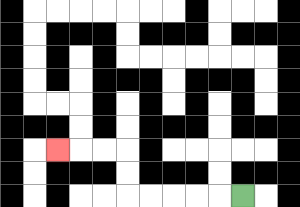{'start': '[10, 8]', 'end': '[2, 6]', 'path_directions': 'L,L,L,L,L,U,U,L,L,L', 'path_coordinates': '[[10, 8], [9, 8], [8, 8], [7, 8], [6, 8], [5, 8], [5, 7], [5, 6], [4, 6], [3, 6], [2, 6]]'}